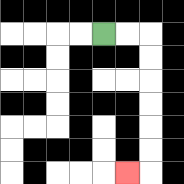{'start': '[4, 1]', 'end': '[5, 7]', 'path_directions': 'R,R,D,D,D,D,D,D,L', 'path_coordinates': '[[4, 1], [5, 1], [6, 1], [6, 2], [6, 3], [6, 4], [6, 5], [6, 6], [6, 7], [5, 7]]'}